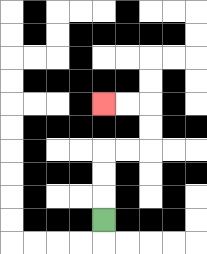{'start': '[4, 9]', 'end': '[4, 4]', 'path_directions': 'U,U,U,R,R,U,U,L,L', 'path_coordinates': '[[4, 9], [4, 8], [4, 7], [4, 6], [5, 6], [6, 6], [6, 5], [6, 4], [5, 4], [4, 4]]'}